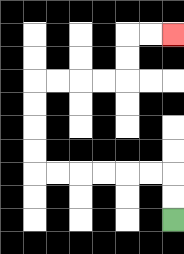{'start': '[7, 9]', 'end': '[7, 1]', 'path_directions': 'U,U,L,L,L,L,L,L,U,U,U,U,R,R,R,R,U,U,R,R', 'path_coordinates': '[[7, 9], [7, 8], [7, 7], [6, 7], [5, 7], [4, 7], [3, 7], [2, 7], [1, 7], [1, 6], [1, 5], [1, 4], [1, 3], [2, 3], [3, 3], [4, 3], [5, 3], [5, 2], [5, 1], [6, 1], [7, 1]]'}